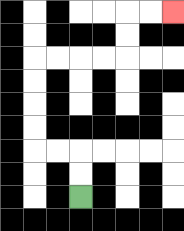{'start': '[3, 8]', 'end': '[7, 0]', 'path_directions': 'U,U,L,L,U,U,U,U,R,R,R,R,U,U,R,R', 'path_coordinates': '[[3, 8], [3, 7], [3, 6], [2, 6], [1, 6], [1, 5], [1, 4], [1, 3], [1, 2], [2, 2], [3, 2], [4, 2], [5, 2], [5, 1], [5, 0], [6, 0], [7, 0]]'}